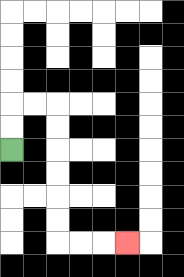{'start': '[0, 6]', 'end': '[5, 10]', 'path_directions': 'U,U,R,R,D,D,D,D,D,D,R,R,R', 'path_coordinates': '[[0, 6], [0, 5], [0, 4], [1, 4], [2, 4], [2, 5], [2, 6], [2, 7], [2, 8], [2, 9], [2, 10], [3, 10], [4, 10], [5, 10]]'}